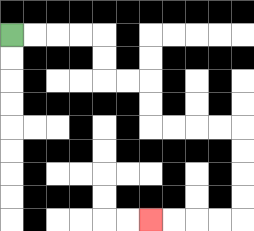{'start': '[0, 1]', 'end': '[6, 9]', 'path_directions': 'R,R,R,R,D,D,R,R,D,D,R,R,R,R,D,D,D,D,L,L,L,L', 'path_coordinates': '[[0, 1], [1, 1], [2, 1], [3, 1], [4, 1], [4, 2], [4, 3], [5, 3], [6, 3], [6, 4], [6, 5], [7, 5], [8, 5], [9, 5], [10, 5], [10, 6], [10, 7], [10, 8], [10, 9], [9, 9], [8, 9], [7, 9], [6, 9]]'}